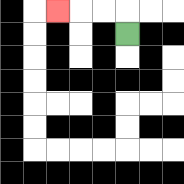{'start': '[5, 1]', 'end': '[2, 0]', 'path_directions': 'U,L,L,L', 'path_coordinates': '[[5, 1], [5, 0], [4, 0], [3, 0], [2, 0]]'}